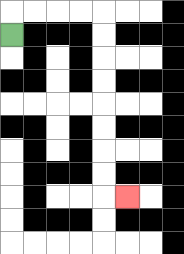{'start': '[0, 1]', 'end': '[5, 8]', 'path_directions': 'U,R,R,R,R,D,D,D,D,D,D,D,D,R', 'path_coordinates': '[[0, 1], [0, 0], [1, 0], [2, 0], [3, 0], [4, 0], [4, 1], [4, 2], [4, 3], [4, 4], [4, 5], [4, 6], [4, 7], [4, 8], [5, 8]]'}